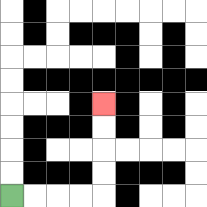{'start': '[0, 8]', 'end': '[4, 4]', 'path_directions': 'R,R,R,R,U,U,U,U', 'path_coordinates': '[[0, 8], [1, 8], [2, 8], [3, 8], [4, 8], [4, 7], [4, 6], [4, 5], [4, 4]]'}